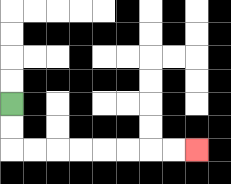{'start': '[0, 4]', 'end': '[8, 6]', 'path_directions': 'D,D,R,R,R,R,R,R,R,R', 'path_coordinates': '[[0, 4], [0, 5], [0, 6], [1, 6], [2, 6], [3, 6], [4, 6], [5, 6], [6, 6], [7, 6], [8, 6]]'}